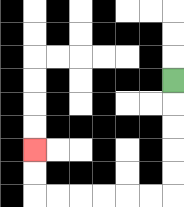{'start': '[7, 3]', 'end': '[1, 6]', 'path_directions': 'D,D,D,D,D,L,L,L,L,L,L,U,U', 'path_coordinates': '[[7, 3], [7, 4], [7, 5], [7, 6], [7, 7], [7, 8], [6, 8], [5, 8], [4, 8], [3, 8], [2, 8], [1, 8], [1, 7], [1, 6]]'}